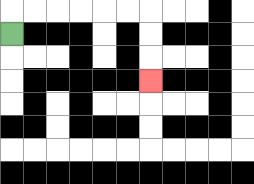{'start': '[0, 1]', 'end': '[6, 3]', 'path_directions': 'U,R,R,R,R,R,R,D,D,D', 'path_coordinates': '[[0, 1], [0, 0], [1, 0], [2, 0], [3, 0], [4, 0], [5, 0], [6, 0], [6, 1], [6, 2], [6, 3]]'}